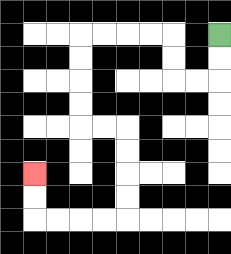{'start': '[9, 1]', 'end': '[1, 7]', 'path_directions': 'D,D,L,L,U,U,L,L,L,L,D,D,D,D,R,R,D,D,D,D,L,L,L,L,U,U', 'path_coordinates': '[[9, 1], [9, 2], [9, 3], [8, 3], [7, 3], [7, 2], [7, 1], [6, 1], [5, 1], [4, 1], [3, 1], [3, 2], [3, 3], [3, 4], [3, 5], [4, 5], [5, 5], [5, 6], [5, 7], [5, 8], [5, 9], [4, 9], [3, 9], [2, 9], [1, 9], [1, 8], [1, 7]]'}